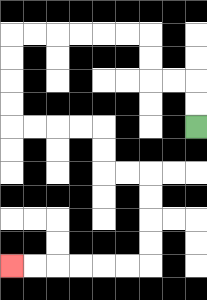{'start': '[8, 5]', 'end': '[0, 11]', 'path_directions': 'U,U,L,L,U,U,L,L,L,L,L,L,D,D,D,D,R,R,R,R,D,D,R,R,D,D,D,D,L,L,L,L,L,L', 'path_coordinates': '[[8, 5], [8, 4], [8, 3], [7, 3], [6, 3], [6, 2], [6, 1], [5, 1], [4, 1], [3, 1], [2, 1], [1, 1], [0, 1], [0, 2], [0, 3], [0, 4], [0, 5], [1, 5], [2, 5], [3, 5], [4, 5], [4, 6], [4, 7], [5, 7], [6, 7], [6, 8], [6, 9], [6, 10], [6, 11], [5, 11], [4, 11], [3, 11], [2, 11], [1, 11], [0, 11]]'}